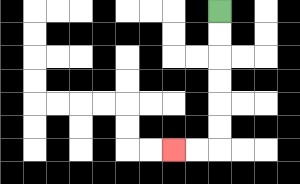{'start': '[9, 0]', 'end': '[7, 6]', 'path_directions': 'D,D,D,D,D,D,L,L', 'path_coordinates': '[[9, 0], [9, 1], [9, 2], [9, 3], [9, 4], [9, 5], [9, 6], [8, 6], [7, 6]]'}